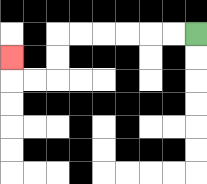{'start': '[8, 1]', 'end': '[0, 2]', 'path_directions': 'L,L,L,L,L,L,D,D,L,L,U', 'path_coordinates': '[[8, 1], [7, 1], [6, 1], [5, 1], [4, 1], [3, 1], [2, 1], [2, 2], [2, 3], [1, 3], [0, 3], [0, 2]]'}